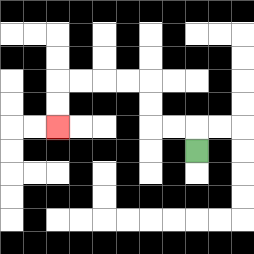{'start': '[8, 6]', 'end': '[2, 5]', 'path_directions': 'U,L,L,U,U,L,L,L,L,D,D', 'path_coordinates': '[[8, 6], [8, 5], [7, 5], [6, 5], [6, 4], [6, 3], [5, 3], [4, 3], [3, 3], [2, 3], [2, 4], [2, 5]]'}